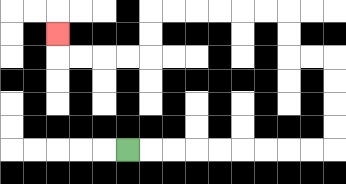{'start': '[5, 6]', 'end': '[2, 1]', 'path_directions': 'R,R,R,R,R,R,R,R,R,U,U,U,U,L,L,U,U,L,L,L,L,L,L,D,D,L,L,L,L,U', 'path_coordinates': '[[5, 6], [6, 6], [7, 6], [8, 6], [9, 6], [10, 6], [11, 6], [12, 6], [13, 6], [14, 6], [14, 5], [14, 4], [14, 3], [14, 2], [13, 2], [12, 2], [12, 1], [12, 0], [11, 0], [10, 0], [9, 0], [8, 0], [7, 0], [6, 0], [6, 1], [6, 2], [5, 2], [4, 2], [3, 2], [2, 2], [2, 1]]'}